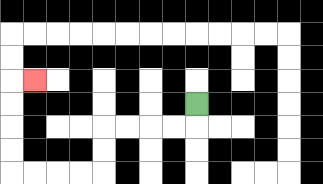{'start': '[8, 4]', 'end': '[1, 3]', 'path_directions': 'D,L,L,L,L,D,D,L,L,L,L,U,U,U,U,R', 'path_coordinates': '[[8, 4], [8, 5], [7, 5], [6, 5], [5, 5], [4, 5], [4, 6], [4, 7], [3, 7], [2, 7], [1, 7], [0, 7], [0, 6], [0, 5], [0, 4], [0, 3], [1, 3]]'}